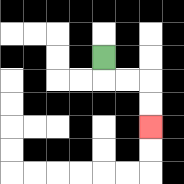{'start': '[4, 2]', 'end': '[6, 5]', 'path_directions': 'D,R,R,D,D', 'path_coordinates': '[[4, 2], [4, 3], [5, 3], [6, 3], [6, 4], [6, 5]]'}